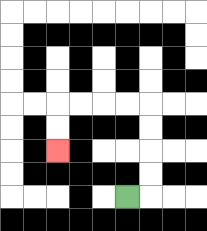{'start': '[5, 8]', 'end': '[2, 6]', 'path_directions': 'R,U,U,U,U,L,L,L,L,D,D', 'path_coordinates': '[[5, 8], [6, 8], [6, 7], [6, 6], [6, 5], [6, 4], [5, 4], [4, 4], [3, 4], [2, 4], [2, 5], [2, 6]]'}